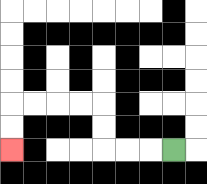{'start': '[7, 6]', 'end': '[0, 6]', 'path_directions': 'L,L,L,U,U,L,L,L,L,D,D', 'path_coordinates': '[[7, 6], [6, 6], [5, 6], [4, 6], [4, 5], [4, 4], [3, 4], [2, 4], [1, 4], [0, 4], [0, 5], [0, 6]]'}